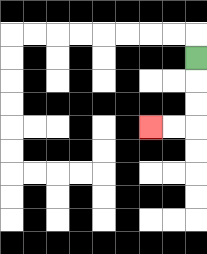{'start': '[8, 2]', 'end': '[6, 5]', 'path_directions': 'D,D,D,L,L', 'path_coordinates': '[[8, 2], [8, 3], [8, 4], [8, 5], [7, 5], [6, 5]]'}